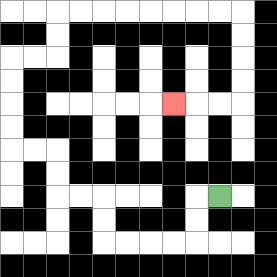{'start': '[9, 8]', 'end': '[7, 4]', 'path_directions': 'L,D,D,L,L,L,L,U,U,L,L,U,U,L,L,U,U,U,U,R,R,U,U,R,R,R,R,R,R,R,R,D,D,D,D,L,L,L', 'path_coordinates': '[[9, 8], [8, 8], [8, 9], [8, 10], [7, 10], [6, 10], [5, 10], [4, 10], [4, 9], [4, 8], [3, 8], [2, 8], [2, 7], [2, 6], [1, 6], [0, 6], [0, 5], [0, 4], [0, 3], [0, 2], [1, 2], [2, 2], [2, 1], [2, 0], [3, 0], [4, 0], [5, 0], [6, 0], [7, 0], [8, 0], [9, 0], [10, 0], [10, 1], [10, 2], [10, 3], [10, 4], [9, 4], [8, 4], [7, 4]]'}